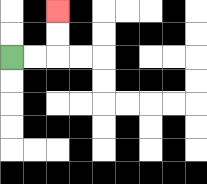{'start': '[0, 2]', 'end': '[2, 0]', 'path_directions': 'R,R,U,U', 'path_coordinates': '[[0, 2], [1, 2], [2, 2], [2, 1], [2, 0]]'}